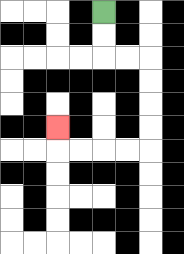{'start': '[4, 0]', 'end': '[2, 5]', 'path_directions': 'D,D,R,R,D,D,D,D,L,L,L,L,U', 'path_coordinates': '[[4, 0], [4, 1], [4, 2], [5, 2], [6, 2], [6, 3], [6, 4], [6, 5], [6, 6], [5, 6], [4, 6], [3, 6], [2, 6], [2, 5]]'}